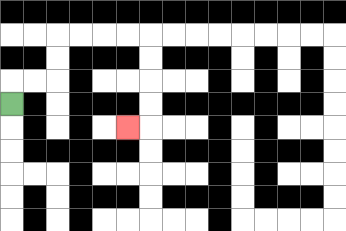{'start': '[0, 4]', 'end': '[5, 5]', 'path_directions': 'U,R,R,U,U,R,R,R,R,D,D,D,D,L', 'path_coordinates': '[[0, 4], [0, 3], [1, 3], [2, 3], [2, 2], [2, 1], [3, 1], [4, 1], [5, 1], [6, 1], [6, 2], [6, 3], [6, 4], [6, 5], [5, 5]]'}